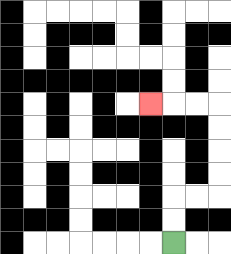{'start': '[7, 10]', 'end': '[6, 4]', 'path_directions': 'U,U,R,R,U,U,U,U,L,L,L', 'path_coordinates': '[[7, 10], [7, 9], [7, 8], [8, 8], [9, 8], [9, 7], [9, 6], [9, 5], [9, 4], [8, 4], [7, 4], [6, 4]]'}